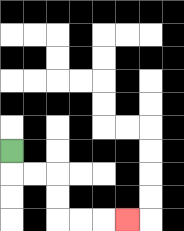{'start': '[0, 6]', 'end': '[5, 9]', 'path_directions': 'D,R,R,D,D,R,R,R', 'path_coordinates': '[[0, 6], [0, 7], [1, 7], [2, 7], [2, 8], [2, 9], [3, 9], [4, 9], [5, 9]]'}